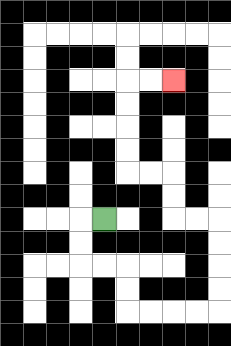{'start': '[4, 9]', 'end': '[7, 3]', 'path_directions': 'L,D,D,R,R,D,D,R,R,R,R,U,U,U,U,L,L,U,U,L,L,U,U,U,U,R,R', 'path_coordinates': '[[4, 9], [3, 9], [3, 10], [3, 11], [4, 11], [5, 11], [5, 12], [5, 13], [6, 13], [7, 13], [8, 13], [9, 13], [9, 12], [9, 11], [9, 10], [9, 9], [8, 9], [7, 9], [7, 8], [7, 7], [6, 7], [5, 7], [5, 6], [5, 5], [5, 4], [5, 3], [6, 3], [7, 3]]'}